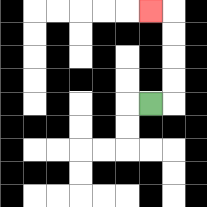{'start': '[6, 4]', 'end': '[6, 0]', 'path_directions': 'R,U,U,U,U,L', 'path_coordinates': '[[6, 4], [7, 4], [7, 3], [7, 2], [7, 1], [7, 0], [6, 0]]'}